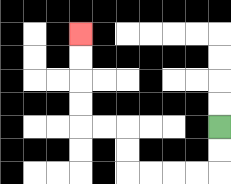{'start': '[9, 5]', 'end': '[3, 1]', 'path_directions': 'D,D,L,L,L,L,U,U,L,L,U,U,U,U', 'path_coordinates': '[[9, 5], [9, 6], [9, 7], [8, 7], [7, 7], [6, 7], [5, 7], [5, 6], [5, 5], [4, 5], [3, 5], [3, 4], [3, 3], [3, 2], [3, 1]]'}